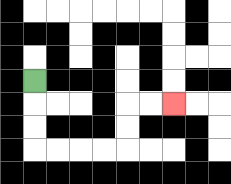{'start': '[1, 3]', 'end': '[7, 4]', 'path_directions': 'D,D,D,R,R,R,R,U,U,R,R', 'path_coordinates': '[[1, 3], [1, 4], [1, 5], [1, 6], [2, 6], [3, 6], [4, 6], [5, 6], [5, 5], [5, 4], [6, 4], [7, 4]]'}